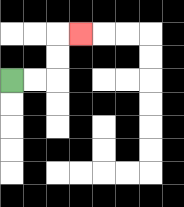{'start': '[0, 3]', 'end': '[3, 1]', 'path_directions': 'R,R,U,U,R', 'path_coordinates': '[[0, 3], [1, 3], [2, 3], [2, 2], [2, 1], [3, 1]]'}